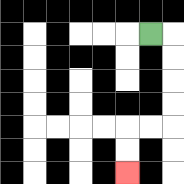{'start': '[6, 1]', 'end': '[5, 7]', 'path_directions': 'R,D,D,D,D,L,L,D,D', 'path_coordinates': '[[6, 1], [7, 1], [7, 2], [7, 3], [7, 4], [7, 5], [6, 5], [5, 5], [5, 6], [5, 7]]'}